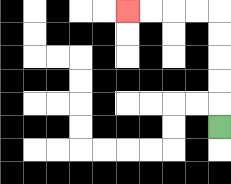{'start': '[9, 5]', 'end': '[5, 0]', 'path_directions': 'U,U,U,U,U,L,L,L,L', 'path_coordinates': '[[9, 5], [9, 4], [9, 3], [9, 2], [9, 1], [9, 0], [8, 0], [7, 0], [6, 0], [5, 0]]'}